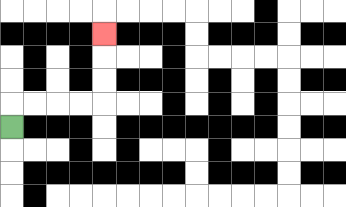{'start': '[0, 5]', 'end': '[4, 1]', 'path_directions': 'U,R,R,R,R,U,U,U', 'path_coordinates': '[[0, 5], [0, 4], [1, 4], [2, 4], [3, 4], [4, 4], [4, 3], [4, 2], [4, 1]]'}